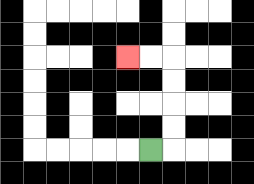{'start': '[6, 6]', 'end': '[5, 2]', 'path_directions': 'R,U,U,U,U,L,L', 'path_coordinates': '[[6, 6], [7, 6], [7, 5], [7, 4], [7, 3], [7, 2], [6, 2], [5, 2]]'}